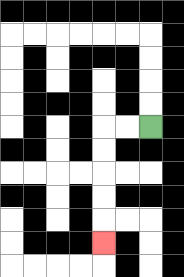{'start': '[6, 5]', 'end': '[4, 10]', 'path_directions': 'L,L,D,D,D,D,D', 'path_coordinates': '[[6, 5], [5, 5], [4, 5], [4, 6], [4, 7], [4, 8], [4, 9], [4, 10]]'}